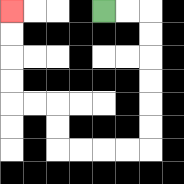{'start': '[4, 0]', 'end': '[0, 0]', 'path_directions': 'R,R,D,D,D,D,D,D,L,L,L,L,U,U,L,L,U,U,U,U', 'path_coordinates': '[[4, 0], [5, 0], [6, 0], [6, 1], [6, 2], [6, 3], [6, 4], [6, 5], [6, 6], [5, 6], [4, 6], [3, 6], [2, 6], [2, 5], [2, 4], [1, 4], [0, 4], [0, 3], [0, 2], [0, 1], [0, 0]]'}